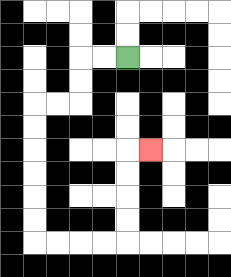{'start': '[5, 2]', 'end': '[6, 6]', 'path_directions': 'L,L,D,D,L,L,D,D,D,D,D,D,R,R,R,R,U,U,U,U,R', 'path_coordinates': '[[5, 2], [4, 2], [3, 2], [3, 3], [3, 4], [2, 4], [1, 4], [1, 5], [1, 6], [1, 7], [1, 8], [1, 9], [1, 10], [2, 10], [3, 10], [4, 10], [5, 10], [5, 9], [5, 8], [5, 7], [5, 6], [6, 6]]'}